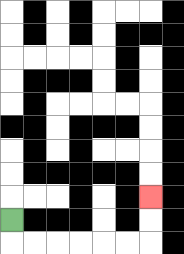{'start': '[0, 9]', 'end': '[6, 8]', 'path_directions': 'D,R,R,R,R,R,R,U,U', 'path_coordinates': '[[0, 9], [0, 10], [1, 10], [2, 10], [3, 10], [4, 10], [5, 10], [6, 10], [6, 9], [6, 8]]'}